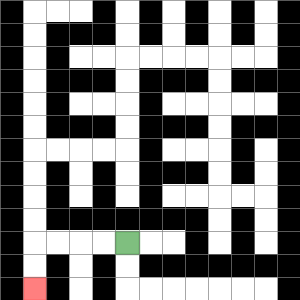{'start': '[5, 10]', 'end': '[1, 12]', 'path_directions': 'L,L,L,L,D,D', 'path_coordinates': '[[5, 10], [4, 10], [3, 10], [2, 10], [1, 10], [1, 11], [1, 12]]'}